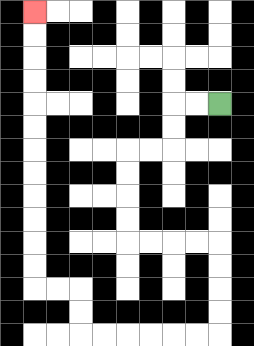{'start': '[9, 4]', 'end': '[1, 0]', 'path_directions': 'L,L,D,D,L,L,D,D,D,D,R,R,R,R,D,D,D,D,L,L,L,L,L,L,U,U,L,L,U,U,U,U,U,U,U,U,U,U,U,U', 'path_coordinates': '[[9, 4], [8, 4], [7, 4], [7, 5], [7, 6], [6, 6], [5, 6], [5, 7], [5, 8], [5, 9], [5, 10], [6, 10], [7, 10], [8, 10], [9, 10], [9, 11], [9, 12], [9, 13], [9, 14], [8, 14], [7, 14], [6, 14], [5, 14], [4, 14], [3, 14], [3, 13], [3, 12], [2, 12], [1, 12], [1, 11], [1, 10], [1, 9], [1, 8], [1, 7], [1, 6], [1, 5], [1, 4], [1, 3], [1, 2], [1, 1], [1, 0]]'}